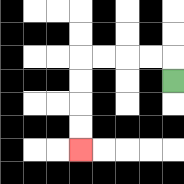{'start': '[7, 3]', 'end': '[3, 6]', 'path_directions': 'U,L,L,L,L,D,D,D,D', 'path_coordinates': '[[7, 3], [7, 2], [6, 2], [5, 2], [4, 2], [3, 2], [3, 3], [3, 4], [3, 5], [3, 6]]'}